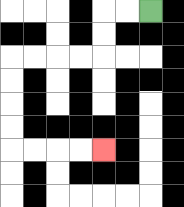{'start': '[6, 0]', 'end': '[4, 6]', 'path_directions': 'L,L,D,D,L,L,L,L,D,D,D,D,R,R,R,R', 'path_coordinates': '[[6, 0], [5, 0], [4, 0], [4, 1], [4, 2], [3, 2], [2, 2], [1, 2], [0, 2], [0, 3], [0, 4], [0, 5], [0, 6], [1, 6], [2, 6], [3, 6], [4, 6]]'}